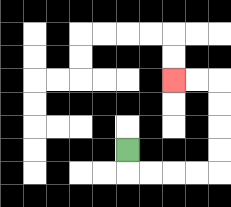{'start': '[5, 6]', 'end': '[7, 3]', 'path_directions': 'D,R,R,R,R,U,U,U,U,L,L', 'path_coordinates': '[[5, 6], [5, 7], [6, 7], [7, 7], [8, 7], [9, 7], [9, 6], [9, 5], [9, 4], [9, 3], [8, 3], [7, 3]]'}